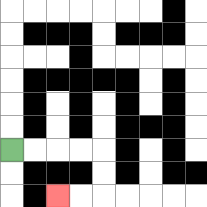{'start': '[0, 6]', 'end': '[2, 8]', 'path_directions': 'R,R,R,R,D,D,L,L', 'path_coordinates': '[[0, 6], [1, 6], [2, 6], [3, 6], [4, 6], [4, 7], [4, 8], [3, 8], [2, 8]]'}